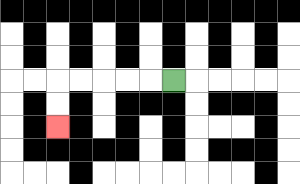{'start': '[7, 3]', 'end': '[2, 5]', 'path_directions': 'L,L,L,L,L,D,D', 'path_coordinates': '[[7, 3], [6, 3], [5, 3], [4, 3], [3, 3], [2, 3], [2, 4], [2, 5]]'}